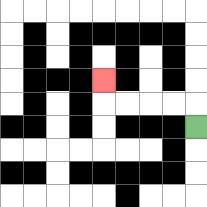{'start': '[8, 5]', 'end': '[4, 3]', 'path_directions': 'U,L,L,L,L,U', 'path_coordinates': '[[8, 5], [8, 4], [7, 4], [6, 4], [5, 4], [4, 4], [4, 3]]'}